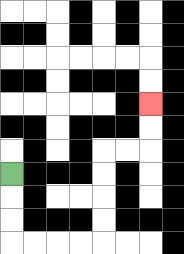{'start': '[0, 7]', 'end': '[6, 4]', 'path_directions': 'D,D,D,R,R,R,R,U,U,U,U,R,R,U,U', 'path_coordinates': '[[0, 7], [0, 8], [0, 9], [0, 10], [1, 10], [2, 10], [3, 10], [4, 10], [4, 9], [4, 8], [4, 7], [4, 6], [5, 6], [6, 6], [6, 5], [6, 4]]'}